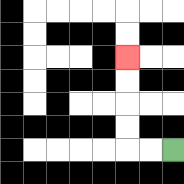{'start': '[7, 6]', 'end': '[5, 2]', 'path_directions': 'L,L,U,U,U,U', 'path_coordinates': '[[7, 6], [6, 6], [5, 6], [5, 5], [5, 4], [5, 3], [5, 2]]'}